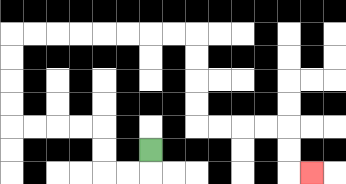{'start': '[6, 6]', 'end': '[13, 7]', 'path_directions': 'D,L,L,U,U,L,L,L,L,U,U,U,U,R,R,R,R,R,R,R,R,D,D,D,D,R,R,R,R,D,D,R', 'path_coordinates': '[[6, 6], [6, 7], [5, 7], [4, 7], [4, 6], [4, 5], [3, 5], [2, 5], [1, 5], [0, 5], [0, 4], [0, 3], [0, 2], [0, 1], [1, 1], [2, 1], [3, 1], [4, 1], [5, 1], [6, 1], [7, 1], [8, 1], [8, 2], [8, 3], [8, 4], [8, 5], [9, 5], [10, 5], [11, 5], [12, 5], [12, 6], [12, 7], [13, 7]]'}